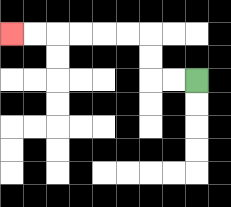{'start': '[8, 3]', 'end': '[0, 1]', 'path_directions': 'L,L,U,U,L,L,L,L,L,L', 'path_coordinates': '[[8, 3], [7, 3], [6, 3], [6, 2], [6, 1], [5, 1], [4, 1], [3, 1], [2, 1], [1, 1], [0, 1]]'}